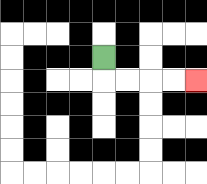{'start': '[4, 2]', 'end': '[8, 3]', 'path_directions': 'D,R,R,R,R', 'path_coordinates': '[[4, 2], [4, 3], [5, 3], [6, 3], [7, 3], [8, 3]]'}